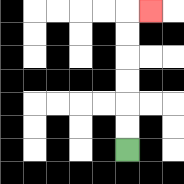{'start': '[5, 6]', 'end': '[6, 0]', 'path_directions': 'U,U,U,U,U,U,R', 'path_coordinates': '[[5, 6], [5, 5], [5, 4], [5, 3], [5, 2], [5, 1], [5, 0], [6, 0]]'}